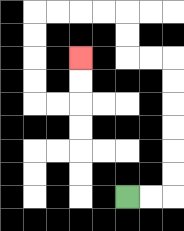{'start': '[5, 8]', 'end': '[3, 2]', 'path_directions': 'R,R,U,U,U,U,U,U,L,L,U,U,L,L,L,L,D,D,D,D,R,R,U,U', 'path_coordinates': '[[5, 8], [6, 8], [7, 8], [7, 7], [7, 6], [7, 5], [7, 4], [7, 3], [7, 2], [6, 2], [5, 2], [5, 1], [5, 0], [4, 0], [3, 0], [2, 0], [1, 0], [1, 1], [1, 2], [1, 3], [1, 4], [2, 4], [3, 4], [3, 3], [3, 2]]'}